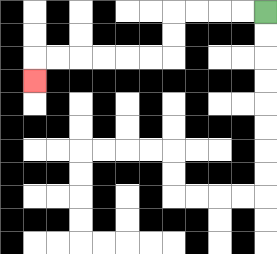{'start': '[11, 0]', 'end': '[1, 3]', 'path_directions': 'L,L,L,L,D,D,L,L,L,L,L,L,D', 'path_coordinates': '[[11, 0], [10, 0], [9, 0], [8, 0], [7, 0], [7, 1], [7, 2], [6, 2], [5, 2], [4, 2], [3, 2], [2, 2], [1, 2], [1, 3]]'}